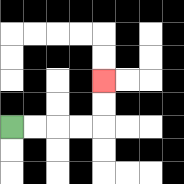{'start': '[0, 5]', 'end': '[4, 3]', 'path_directions': 'R,R,R,R,U,U', 'path_coordinates': '[[0, 5], [1, 5], [2, 5], [3, 5], [4, 5], [4, 4], [4, 3]]'}